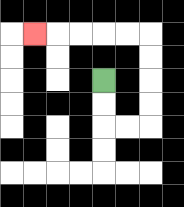{'start': '[4, 3]', 'end': '[1, 1]', 'path_directions': 'D,D,R,R,U,U,U,U,L,L,L,L,L', 'path_coordinates': '[[4, 3], [4, 4], [4, 5], [5, 5], [6, 5], [6, 4], [6, 3], [6, 2], [6, 1], [5, 1], [4, 1], [3, 1], [2, 1], [1, 1]]'}